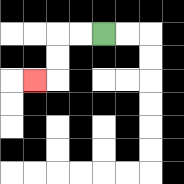{'start': '[4, 1]', 'end': '[1, 3]', 'path_directions': 'L,L,D,D,L', 'path_coordinates': '[[4, 1], [3, 1], [2, 1], [2, 2], [2, 3], [1, 3]]'}